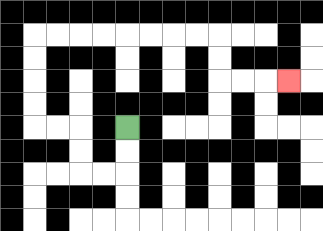{'start': '[5, 5]', 'end': '[12, 3]', 'path_directions': 'D,D,L,L,U,U,L,L,U,U,U,U,R,R,R,R,R,R,R,R,D,D,R,R,R', 'path_coordinates': '[[5, 5], [5, 6], [5, 7], [4, 7], [3, 7], [3, 6], [3, 5], [2, 5], [1, 5], [1, 4], [1, 3], [1, 2], [1, 1], [2, 1], [3, 1], [4, 1], [5, 1], [6, 1], [7, 1], [8, 1], [9, 1], [9, 2], [9, 3], [10, 3], [11, 3], [12, 3]]'}